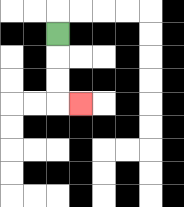{'start': '[2, 1]', 'end': '[3, 4]', 'path_directions': 'D,D,D,R', 'path_coordinates': '[[2, 1], [2, 2], [2, 3], [2, 4], [3, 4]]'}